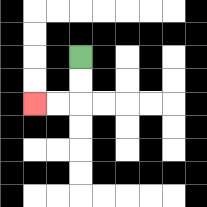{'start': '[3, 2]', 'end': '[1, 4]', 'path_directions': 'D,D,L,L', 'path_coordinates': '[[3, 2], [3, 3], [3, 4], [2, 4], [1, 4]]'}